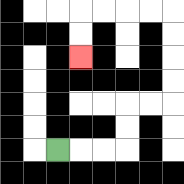{'start': '[2, 6]', 'end': '[3, 2]', 'path_directions': 'R,R,R,U,U,R,R,U,U,U,U,L,L,L,L,D,D', 'path_coordinates': '[[2, 6], [3, 6], [4, 6], [5, 6], [5, 5], [5, 4], [6, 4], [7, 4], [7, 3], [7, 2], [7, 1], [7, 0], [6, 0], [5, 0], [4, 0], [3, 0], [3, 1], [3, 2]]'}